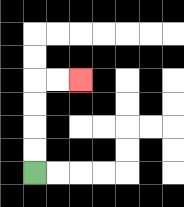{'start': '[1, 7]', 'end': '[3, 3]', 'path_directions': 'U,U,U,U,R,R', 'path_coordinates': '[[1, 7], [1, 6], [1, 5], [1, 4], [1, 3], [2, 3], [3, 3]]'}